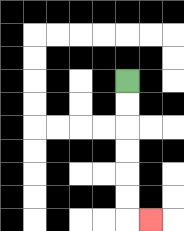{'start': '[5, 3]', 'end': '[6, 9]', 'path_directions': 'D,D,D,D,D,D,R', 'path_coordinates': '[[5, 3], [5, 4], [5, 5], [5, 6], [5, 7], [5, 8], [5, 9], [6, 9]]'}